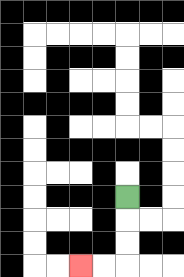{'start': '[5, 8]', 'end': '[3, 11]', 'path_directions': 'D,D,D,L,L', 'path_coordinates': '[[5, 8], [5, 9], [5, 10], [5, 11], [4, 11], [3, 11]]'}